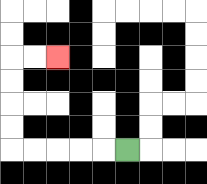{'start': '[5, 6]', 'end': '[2, 2]', 'path_directions': 'L,L,L,L,L,U,U,U,U,R,R', 'path_coordinates': '[[5, 6], [4, 6], [3, 6], [2, 6], [1, 6], [0, 6], [0, 5], [0, 4], [0, 3], [0, 2], [1, 2], [2, 2]]'}